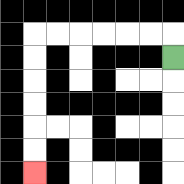{'start': '[7, 2]', 'end': '[1, 7]', 'path_directions': 'U,L,L,L,L,L,L,D,D,D,D,D,D', 'path_coordinates': '[[7, 2], [7, 1], [6, 1], [5, 1], [4, 1], [3, 1], [2, 1], [1, 1], [1, 2], [1, 3], [1, 4], [1, 5], [1, 6], [1, 7]]'}